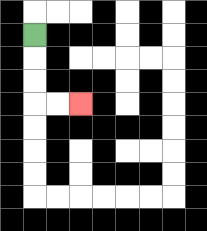{'start': '[1, 1]', 'end': '[3, 4]', 'path_directions': 'D,D,D,R,R', 'path_coordinates': '[[1, 1], [1, 2], [1, 3], [1, 4], [2, 4], [3, 4]]'}